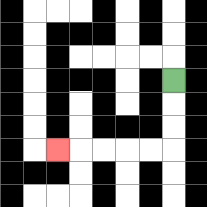{'start': '[7, 3]', 'end': '[2, 6]', 'path_directions': 'D,D,D,L,L,L,L,L', 'path_coordinates': '[[7, 3], [7, 4], [7, 5], [7, 6], [6, 6], [5, 6], [4, 6], [3, 6], [2, 6]]'}